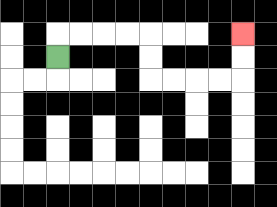{'start': '[2, 2]', 'end': '[10, 1]', 'path_directions': 'U,R,R,R,R,D,D,R,R,R,R,U,U', 'path_coordinates': '[[2, 2], [2, 1], [3, 1], [4, 1], [5, 1], [6, 1], [6, 2], [6, 3], [7, 3], [8, 3], [9, 3], [10, 3], [10, 2], [10, 1]]'}